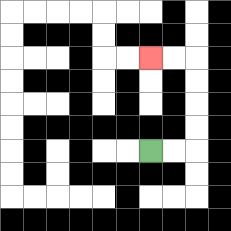{'start': '[6, 6]', 'end': '[6, 2]', 'path_directions': 'R,R,U,U,U,U,L,L', 'path_coordinates': '[[6, 6], [7, 6], [8, 6], [8, 5], [8, 4], [8, 3], [8, 2], [7, 2], [6, 2]]'}